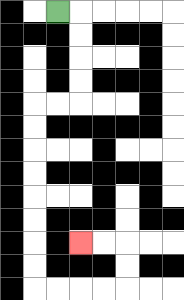{'start': '[2, 0]', 'end': '[3, 10]', 'path_directions': 'R,D,D,D,D,L,L,D,D,D,D,D,D,D,D,R,R,R,R,U,U,L,L', 'path_coordinates': '[[2, 0], [3, 0], [3, 1], [3, 2], [3, 3], [3, 4], [2, 4], [1, 4], [1, 5], [1, 6], [1, 7], [1, 8], [1, 9], [1, 10], [1, 11], [1, 12], [2, 12], [3, 12], [4, 12], [5, 12], [5, 11], [5, 10], [4, 10], [3, 10]]'}